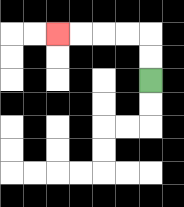{'start': '[6, 3]', 'end': '[2, 1]', 'path_directions': 'U,U,L,L,L,L', 'path_coordinates': '[[6, 3], [6, 2], [6, 1], [5, 1], [4, 1], [3, 1], [2, 1]]'}